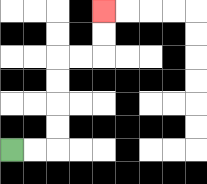{'start': '[0, 6]', 'end': '[4, 0]', 'path_directions': 'R,R,U,U,U,U,R,R,U,U', 'path_coordinates': '[[0, 6], [1, 6], [2, 6], [2, 5], [2, 4], [2, 3], [2, 2], [3, 2], [4, 2], [4, 1], [4, 0]]'}